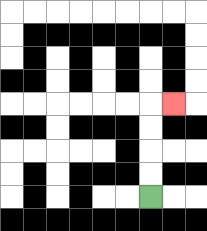{'start': '[6, 8]', 'end': '[7, 4]', 'path_directions': 'U,U,U,U,R', 'path_coordinates': '[[6, 8], [6, 7], [6, 6], [6, 5], [6, 4], [7, 4]]'}